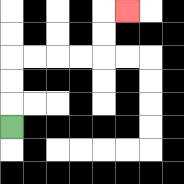{'start': '[0, 5]', 'end': '[5, 0]', 'path_directions': 'U,U,U,R,R,R,R,U,U,R', 'path_coordinates': '[[0, 5], [0, 4], [0, 3], [0, 2], [1, 2], [2, 2], [3, 2], [4, 2], [4, 1], [4, 0], [5, 0]]'}